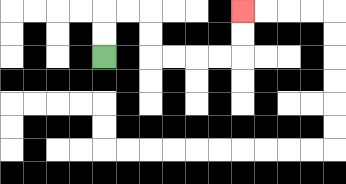{'start': '[4, 2]', 'end': '[10, 0]', 'path_directions': 'U,U,R,R,D,D,R,R,R,R,U,U', 'path_coordinates': '[[4, 2], [4, 1], [4, 0], [5, 0], [6, 0], [6, 1], [6, 2], [7, 2], [8, 2], [9, 2], [10, 2], [10, 1], [10, 0]]'}